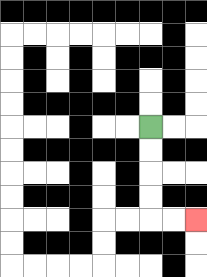{'start': '[6, 5]', 'end': '[8, 9]', 'path_directions': 'D,D,D,D,R,R', 'path_coordinates': '[[6, 5], [6, 6], [6, 7], [6, 8], [6, 9], [7, 9], [8, 9]]'}